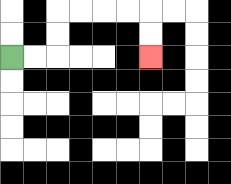{'start': '[0, 2]', 'end': '[6, 2]', 'path_directions': 'R,R,U,U,R,R,R,R,D,D', 'path_coordinates': '[[0, 2], [1, 2], [2, 2], [2, 1], [2, 0], [3, 0], [4, 0], [5, 0], [6, 0], [6, 1], [6, 2]]'}